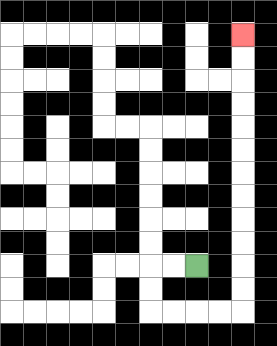{'start': '[8, 11]', 'end': '[10, 1]', 'path_directions': 'L,L,D,D,R,R,R,R,U,U,U,U,U,U,U,U,U,U,U,U', 'path_coordinates': '[[8, 11], [7, 11], [6, 11], [6, 12], [6, 13], [7, 13], [8, 13], [9, 13], [10, 13], [10, 12], [10, 11], [10, 10], [10, 9], [10, 8], [10, 7], [10, 6], [10, 5], [10, 4], [10, 3], [10, 2], [10, 1]]'}